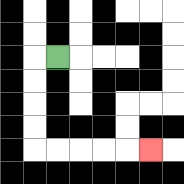{'start': '[2, 2]', 'end': '[6, 6]', 'path_directions': 'L,D,D,D,D,R,R,R,R,R', 'path_coordinates': '[[2, 2], [1, 2], [1, 3], [1, 4], [1, 5], [1, 6], [2, 6], [3, 6], [4, 6], [5, 6], [6, 6]]'}